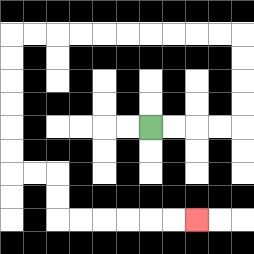{'start': '[6, 5]', 'end': '[8, 9]', 'path_directions': 'R,R,R,R,U,U,U,U,L,L,L,L,L,L,L,L,L,L,D,D,D,D,D,D,R,R,D,D,R,R,R,R,R,R', 'path_coordinates': '[[6, 5], [7, 5], [8, 5], [9, 5], [10, 5], [10, 4], [10, 3], [10, 2], [10, 1], [9, 1], [8, 1], [7, 1], [6, 1], [5, 1], [4, 1], [3, 1], [2, 1], [1, 1], [0, 1], [0, 2], [0, 3], [0, 4], [0, 5], [0, 6], [0, 7], [1, 7], [2, 7], [2, 8], [2, 9], [3, 9], [4, 9], [5, 9], [6, 9], [7, 9], [8, 9]]'}